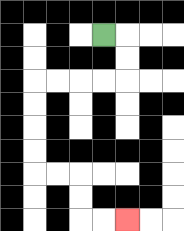{'start': '[4, 1]', 'end': '[5, 9]', 'path_directions': 'R,D,D,L,L,L,L,D,D,D,D,R,R,D,D,R,R', 'path_coordinates': '[[4, 1], [5, 1], [5, 2], [5, 3], [4, 3], [3, 3], [2, 3], [1, 3], [1, 4], [1, 5], [1, 6], [1, 7], [2, 7], [3, 7], [3, 8], [3, 9], [4, 9], [5, 9]]'}